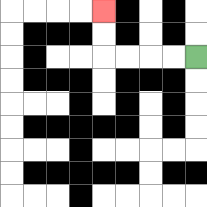{'start': '[8, 2]', 'end': '[4, 0]', 'path_directions': 'L,L,L,L,U,U', 'path_coordinates': '[[8, 2], [7, 2], [6, 2], [5, 2], [4, 2], [4, 1], [4, 0]]'}